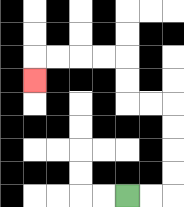{'start': '[5, 8]', 'end': '[1, 3]', 'path_directions': 'R,R,U,U,U,U,L,L,U,U,L,L,L,L,D', 'path_coordinates': '[[5, 8], [6, 8], [7, 8], [7, 7], [7, 6], [7, 5], [7, 4], [6, 4], [5, 4], [5, 3], [5, 2], [4, 2], [3, 2], [2, 2], [1, 2], [1, 3]]'}